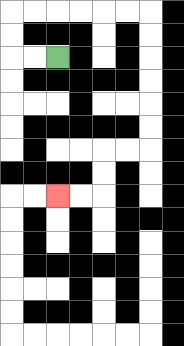{'start': '[2, 2]', 'end': '[2, 8]', 'path_directions': 'L,L,U,U,R,R,R,R,R,R,D,D,D,D,D,D,L,L,D,D,L,L', 'path_coordinates': '[[2, 2], [1, 2], [0, 2], [0, 1], [0, 0], [1, 0], [2, 0], [3, 0], [4, 0], [5, 0], [6, 0], [6, 1], [6, 2], [6, 3], [6, 4], [6, 5], [6, 6], [5, 6], [4, 6], [4, 7], [4, 8], [3, 8], [2, 8]]'}